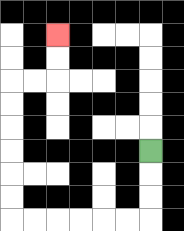{'start': '[6, 6]', 'end': '[2, 1]', 'path_directions': 'D,D,D,L,L,L,L,L,L,U,U,U,U,U,U,R,R,U,U', 'path_coordinates': '[[6, 6], [6, 7], [6, 8], [6, 9], [5, 9], [4, 9], [3, 9], [2, 9], [1, 9], [0, 9], [0, 8], [0, 7], [0, 6], [0, 5], [0, 4], [0, 3], [1, 3], [2, 3], [2, 2], [2, 1]]'}